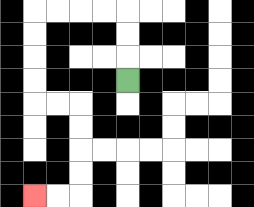{'start': '[5, 3]', 'end': '[1, 8]', 'path_directions': 'U,U,U,L,L,L,L,D,D,D,D,R,R,D,D,D,D,L,L', 'path_coordinates': '[[5, 3], [5, 2], [5, 1], [5, 0], [4, 0], [3, 0], [2, 0], [1, 0], [1, 1], [1, 2], [1, 3], [1, 4], [2, 4], [3, 4], [3, 5], [3, 6], [3, 7], [3, 8], [2, 8], [1, 8]]'}